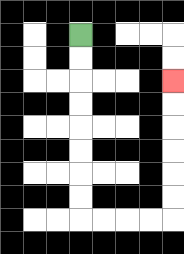{'start': '[3, 1]', 'end': '[7, 3]', 'path_directions': 'D,D,D,D,D,D,D,D,R,R,R,R,U,U,U,U,U,U', 'path_coordinates': '[[3, 1], [3, 2], [3, 3], [3, 4], [3, 5], [3, 6], [3, 7], [3, 8], [3, 9], [4, 9], [5, 9], [6, 9], [7, 9], [7, 8], [7, 7], [7, 6], [7, 5], [7, 4], [7, 3]]'}